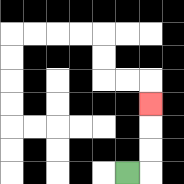{'start': '[5, 7]', 'end': '[6, 4]', 'path_directions': 'R,U,U,U', 'path_coordinates': '[[5, 7], [6, 7], [6, 6], [6, 5], [6, 4]]'}